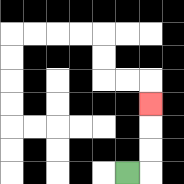{'start': '[5, 7]', 'end': '[6, 4]', 'path_directions': 'R,U,U,U', 'path_coordinates': '[[5, 7], [6, 7], [6, 6], [6, 5], [6, 4]]'}